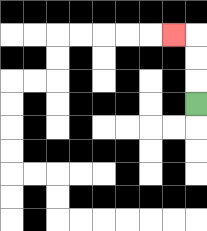{'start': '[8, 4]', 'end': '[7, 1]', 'path_directions': 'U,U,U,L', 'path_coordinates': '[[8, 4], [8, 3], [8, 2], [8, 1], [7, 1]]'}